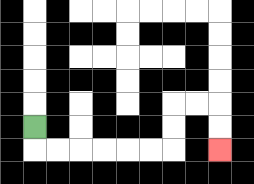{'start': '[1, 5]', 'end': '[9, 6]', 'path_directions': 'D,R,R,R,R,R,R,U,U,R,R,D,D', 'path_coordinates': '[[1, 5], [1, 6], [2, 6], [3, 6], [4, 6], [5, 6], [6, 6], [7, 6], [7, 5], [7, 4], [8, 4], [9, 4], [9, 5], [9, 6]]'}